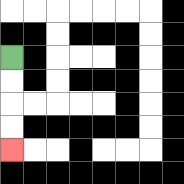{'start': '[0, 2]', 'end': '[0, 6]', 'path_directions': 'D,D,D,D', 'path_coordinates': '[[0, 2], [0, 3], [0, 4], [0, 5], [0, 6]]'}